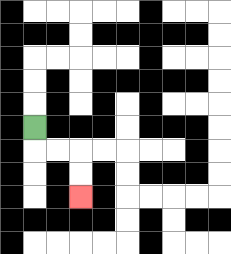{'start': '[1, 5]', 'end': '[3, 8]', 'path_directions': 'D,R,R,D,D', 'path_coordinates': '[[1, 5], [1, 6], [2, 6], [3, 6], [3, 7], [3, 8]]'}